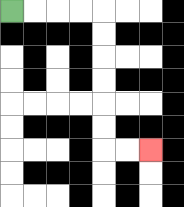{'start': '[0, 0]', 'end': '[6, 6]', 'path_directions': 'R,R,R,R,D,D,D,D,D,D,R,R', 'path_coordinates': '[[0, 0], [1, 0], [2, 0], [3, 0], [4, 0], [4, 1], [4, 2], [4, 3], [4, 4], [4, 5], [4, 6], [5, 6], [6, 6]]'}